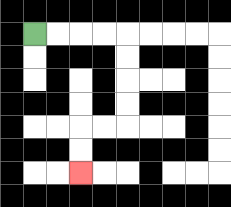{'start': '[1, 1]', 'end': '[3, 7]', 'path_directions': 'R,R,R,R,D,D,D,D,L,L,D,D', 'path_coordinates': '[[1, 1], [2, 1], [3, 1], [4, 1], [5, 1], [5, 2], [5, 3], [5, 4], [5, 5], [4, 5], [3, 5], [3, 6], [3, 7]]'}